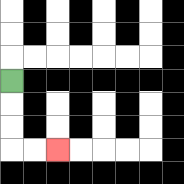{'start': '[0, 3]', 'end': '[2, 6]', 'path_directions': 'D,D,D,R,R', 'path_coordinates': '[[0, 3], [0, 4], [0, 5], [0, 6], [1, 6], [2, 6]]'}